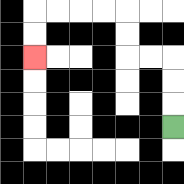{'start': '[7, 5]', 'end': '[1, 2]', 'path_directions': 'U,U,U,L,L,U,U,L,L,L,L,D,D', 'path_coordinates': '[[7, 5], [7, 4], [7, 3], [7, 2], [6, 2], [5, 2], [5, 1], [5, 0], [4, 0], [3, 0], [2, 0], [1, 0], [1, 1], [1, 2]]'}